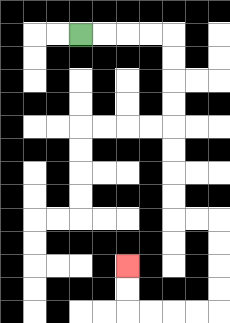{'start': '[3, 1]', 'end': '[5, 11]', 'path_directions': 'R,R,R,R,D,D,D,D,D,D,D,D,R,R,D,D,D,D,L,L,L,L,U,U', 'path_coordinates': '[[3, 1], [4, 1], [5, 1], [6, 1], [7, 1], [7, 2], [7, 3], [7, 4], [7, 5], [7, 6], [7, 7], [7, 8], [7, 9], [8, 9], [9, 9], [9, 10], [9, 11], [9, 12], [9, 13], [8, 13], [7, 13], [6, 13], [5, 13], [5, 12], [5, 11]]'}